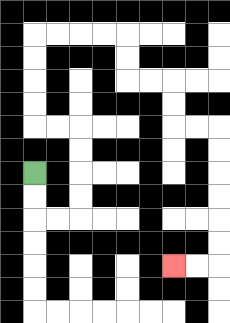{'start': '[1, 7]', 'end': '[7, 11]', 'path_directions': 'D,D,R,R,U,U,U,U,L,L,U,U,U,U,R,R,R,R,D,D,R,R,D,D,R,R,D,D,D,D,D,D,L,L', 'path_coordinates': '[[1, 7], [1, 8], [1, 9], [2, 9], [3, 9], [3, 8], [3, 7], [3, 6], [3, 5], [2, 5], [1, 5], [1, 4], [1, 3], [1, 2], [1, 1], [2, 1], [3, 1], [4, 1], [5, 1], [5, 2], [5, 3], [6, 3], [7, 3], [7, 4], [7, 5], [8, 5], [9, 5], [9, 6], [9, 7], [9, 8], [9, 9], [9, 10], [9, 11], [8, 11], [7, 11]]'}